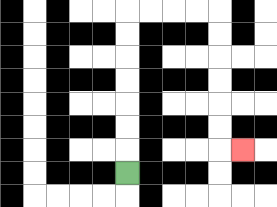{'start': '[5, 7]', 'end': '[10, 6]', 'path_directions': 'U,U,U,U,U,U,U,R,R,R,R,D,D,D,D,D,D,R', 'path_coordinates': '[[5, 7], [5, 6], [5, 5], [5, 4], [5, 3], [5, 2], [5, 1], [5, 0], [6, 0], [7, 0], [8, 0], [9, 0], [9, 1], [9, 2], [9, 3], [9, 4], [9, 5], [9, 6], [10, 6]]'}